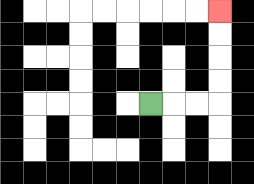{'start': '[6, 4]', 'end': '[9, 0]', 'path_directions': 'R,R,R,U,U,U,U', 'path_coordinates': '[[6, 4], [7, 4], [8, 4], [9, 4], [9, 3], [9, 2], [9, 1], [9, 0]]'}